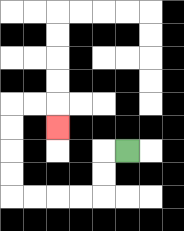{'start': '[5, 6]', 'end': '[2, 5]', 'path_directions': 'L,D,D,L,L,L,L,U,U,U,U,R,R,D', 'path_coordinates': '[[5, 6], [4, 6], [4, 7], [4, 8], [3, 8], [2, 8], [1, 8], [0, 8], [0, 7], [0, 6], [0, 5], [0, 4], [1, 4], [2, 4], [2, 5]]'}